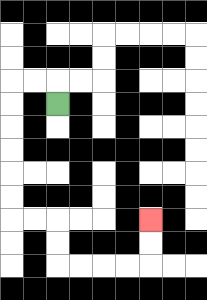{'start': '[2, 4]', 'end': '[6, 9]', 'path_directions': 'U,L,L,D,D,D,D,D,D,R,R,D,D,R,R,R,R,U,U', 'path_coordinates': '[[2, 4], [2, 3], [1, 3], [0, 3], [0, 4], [0, 5], [0, 6], [0, 7], [0, 8], [0, 9], [1, 9], [2, 9], [2, 10], [2, 11], [3, 11], [4, 11], [5, 11], [6, 11], [6, 10], [6, 9]]'}